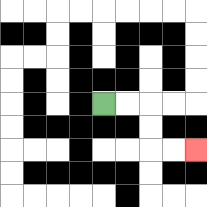{'start': '[4, 4]', 'end': '[8, 6]', 'path_directions': 'R,R,D,D,R,R', 'path_coordinates': '[[4, 4], [5, 4], [6, 4], [6, 5], [6, 6], [7, 6], [8, 6]]'}